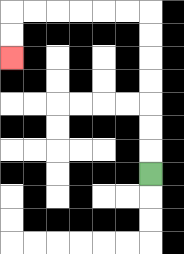{'start': '[6, 7]', 'end': '[0, 2]', 'path_directions': 'U,U,U,U,U,U,U,L,L,L,L,L,L,D,D', 'path_coordinates': '[[6, 7], [6, 6], [6, 5], [6, 4], [6, 3], [6, 2], [6, 1], [6, 0], [5, 0], [4, 0], [3, 0], [2, 0], [1, 0], [0, 0], [0, 1], [0, 2]]'}